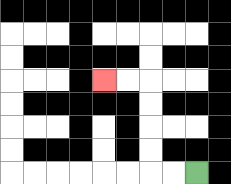{'start': '[8, 7]', 'end': '[4, 3]', 'path_directions': 'L,L,U,U,U,U,L,L', 'path_coordinates': '[[8, 7], [7, 7], [6, 7], [6, 6], [6, 5], [6, 4], [6, 3], [5, 3], [4, 3]]'}